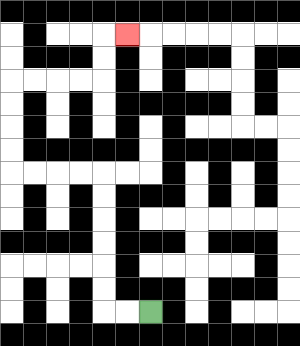{'start': '[6, 13]', 'end': '[5, 1]', 'path_directions': 'L,L,U,U,U,U,U,U,L,L,L,L,U,U,U,U,R,R,R,R,U,U,R', 'path_coordinates': '[[6, 13], [5, 13], [4, 13], [4, 12], [4, 11], [4, 10], [4, 9], [4, 8], [4, 7], [3, 7], [2, 7], [1, 7], [0, 7], [0, 6], [0, 5], [0, 4], [0, 3], [1, 3], [2, 3], [3, 3], [4, 3], [4, 2], [4, 1], [5, 1]]'}